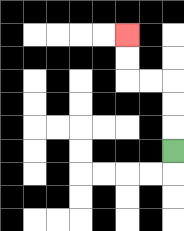{'start': '[7, 6]', 'end': '[5, 1]', 'path_directions': 'U,U,U,L,L,U,U', 'path_coordinates': '[[7, 6], [7, 5], [7, 4], [7, 3], [6, 3], [5, 3], [5, 2], [5, 1]]'}